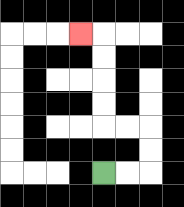{'start': '[4, 7]', 'end': '[3, 1]', 'path_directions': 'R,R,U,U,L,L,U,U,U,U,L', 'path_coordinates': '[[4, 7], [5, 7], [6, 7], [6, 6], [6, 5], [5, 5], [4, 5], [4, 4], [4, 3], [4, 2], [4, 1], [3, 1]]'}